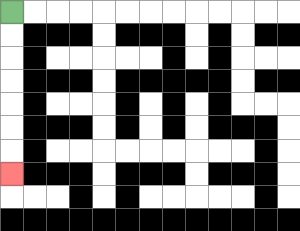{'start': '[0, 0]', 'end': '[0, 7]', 'path_directions': 'D,D,D,D,D,D,D', 'path_coordinates': '[[0, 0], [0, 1], [0, 2], [0, 3], [0, 4], [0, 5], [0, 6], [0, 7]]'}